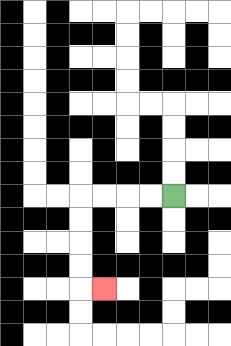{'start': '[7, 8]', 'end': '[4, 12]', 'path_directions': 'L,L,L,L,D,D,D,D,R', 'path_coordinates': '[[7, 8], [6, 8], [5, 8], [4, 8], [3, 8], [3, 9], [3, 10], [3, 11], [3, 12], [4, 12]]'}